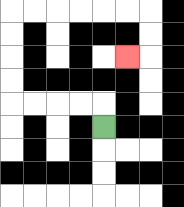{'start': '[4, 5]', 'end': '[5, 2]', 'path_directions': 'U,L,L,L,L,U,U,U,U,R,R,R,R,R,R,D,D,L', 'path_coordinates': '[[4, 5], [4, 4], [3, 4], [2, 4], [1, 4], [0, 4], [0, 3], [0, 2], [0, 1], [0, 0], [1, 0], [2, 0], [3, 0], [4, 0], [5, 0], [6, 0], [6, 1], [6, 2], [5, 2]]'}